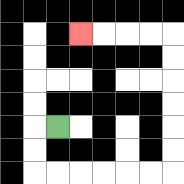{'start': '[2, 5]', 'end': '[3, 1]', 'path_directions': 'L,D,D,R,R,R,R,R,R,U,U,U,U,U,U,L,L,L,L', 'path_coordinates': '[[2, 5], [1, 5], [1, 6], [1, 7], [2, 7], [3, 7], [4, 7], [5, 7], [6, 7], [7, 7], [7, 6], [7, 5], [7, 4], [7, 3], [7, 2], [7, 1], [6, 1], [5, 1], [4, 1], [3, 1]]'}